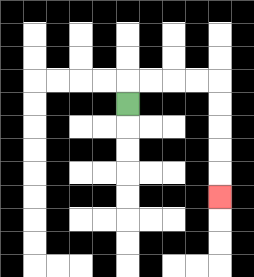{'start': '[5, 4]', 'end': '[9, 8]', 'path_directions': 'U,R,R,R,R,D,D,D,D,D', 'path_coordinates': '[[5, 4], [5, 3], [6, 3], [7, 3], [8, 3], [9, 3], [9, 4], [9, 5], [9, 6], [9, 7], [9, 8]]'}